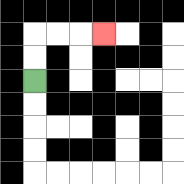{'start': '[1, 3]', 'end': '[4, 1]', 'path_directions': 'U,U,R,R,R', 'path_coordinates': '[[1, 3], [1, 2], [1, 1], [2, 1], [3, 1], [4, 1]]'}